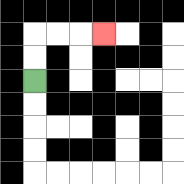{'start': '[1, 3]', 'end': '[4, 1]', 'path_directions': 'U,U,R,R,R', 'path_coordinates': '[[1, 3], [1, 2], [1, 1], [2, 1], [3, 1], [4, 1]]'}